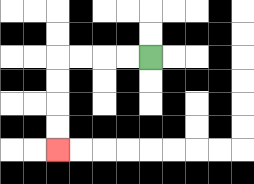{'start': '[6, 2]', 'end': '[2, 6]', 'path_directions': 'L,L,L,L,D,D,D,D', 'path_coordinates': '[[6, 2], [5, 2], [4, 2], [3, 2], [2, 2], [2, 3], [2, 4], [2, 5], [2, 6]]'}